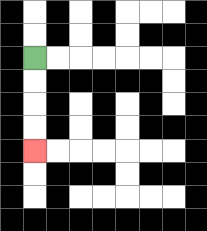{'start': '[1, 2]', 'end': '[1, 6]', 'path_directions': 'D,D,D,D', 'path_coordinates': '[[1, 2], [1, 3], [1, 4], [1, 5], [1, 6]]'}